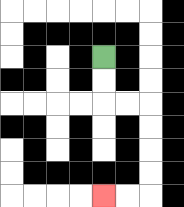{'start': '[4, 2]', 'end': '[4, 8]', 'path_directions': 'D,D,R,R,D,D,D,D,L,L', 'path_coordinates': '[[4, 2], [4, 3], [4, 4], [5, 4], [6, 4], [6, 5], [6, 6], [6, 7], [6, 8], [5, 8], [4, 8]]'}